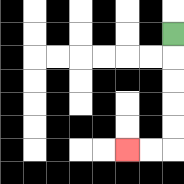{'start': '[7, 1]', 'end': '[5, 6]', 'path_directions': 'D,D,D,D,D,L,L', 'path_coordinates': '[[7, 1], [7, 2], [7, 3], [7, 4], [7, 5], [7, 6], [6, 6], [5, 6]]'}